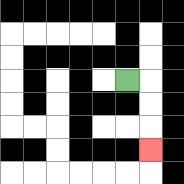{'start': '[5, 3]', 'end': '[6, 6]', 'path_directions': 'R,D,D,D', 'path_coordinates': '[[5, 3], [6, 3], [6, 4], [6, 5], [6, 6]]'}